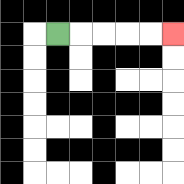{'start': '[2, 1]', 'end': '[7, 1]', 'path_directions': 'R,R,R,R,R', 'path_coordinates': '[[2, 1], [3, 1], [4, 1], [5, 1], [6, 1], [7, 1]]'}